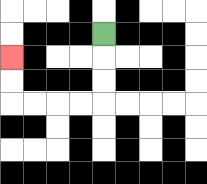{'start': '[4, 1]', 'end': '[0, 2]', 'path_directions': 'D,D,D,L,L,L,L,U,U', 'path_coordinates': '[[4, 1], [4, 2], [4, 3], [4, 4], [3, 4], [2, 4], [1, 4], [0, 4], [0, 3], [0, 2]]'}